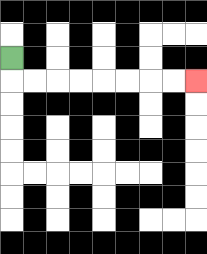{'start': '[0, 2]', 'end': '[8, 3]', 'path_directions': 'D,R,R,R,R,R,R,R,R', 'path_coordinates': '[[0, 2], [0, 3], [1, 3], [2, 3], [3, 3], [4, 3], [5, 3], [6, 3], [7, 3], [8, 3]]'}